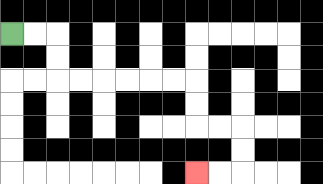{'start': '[0, 1]', 'end': '[8, 7]', 'path_directions': 'R,R,D,D,R,R,R,R,R,R,D,D,R,R,D,D,L,L', 'path_coordinates': '[[0, 1], [1, 1], [2, 1], [2, 2], [2, 3], [3, 3], [4, 3], [5, 3], [6, 3], [7, 3], [8, 3], [8, 4], [8, 5], [9, 5], [10, 5], [10, 6], [10, 7], [9, 7], [8, 7]]'}